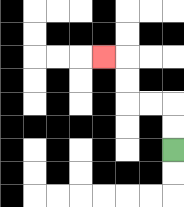{'start': '[7, 6]', 'end': '[4, 2]', 'path_directions': 'U,U,L,L,U,U,L', 'path_coordinates': '[[7, 6], [7, 5], [7, 4], [6, 4], [5, 4], [5, 3], [5, 2], [4, 2]]'}